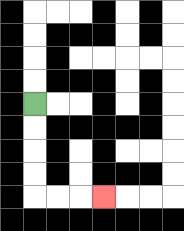{'start': '[1, 4]', 'end': '[4, 8]', 'path_directions': 'D,D,D,D,R,R,R', 'path_coordinates': '[[1, 4], [1, 5], [1, 6], [1, 7], [1, 8], [2, 8], [3, 8], [4, 8]]'}